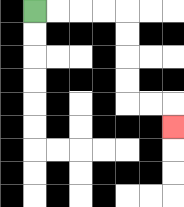{'start': '[1, 0]', 'end': '[7, 5]', 'path_directions': 'R,R,R,R,D,D,D,D,R,R,D', 'path_coordinates': '[[1, 0], [2, 0], [3, 0], [4, 0], [5, 0], [5, 1], [5, 2], [5, 3], [5, 4], [6, 4], [7, 4], [7, 5]]'}